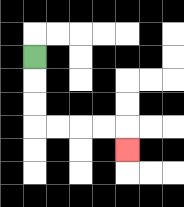{'start': '[1, 2]', 'end': '[5, 6]', 'path_directions': 'D,D,D,R,R,R,R,D', 'path_coordinates': '[[1, 2], [1, 3], [1, 4], [1, 5], [2, 5], [3, 5], [4, 5], [5, 5], [5, 6]]'}